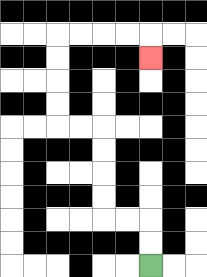{'start': '[6, 11]', 'end': '[6, 2]', 'path_directions': 'U,U,L,L,U,U,U,U,L,L,U,U,U,U,R,R,R,R,D', 'path_coordinates': '[[6, 11], [6, 10], [6, 9], [5, 9], [4, 9], [4, 8], [4, 7], [4, 6], [4, 5], [3, 5], [2, 5], [2, 4], [2, 3], [2, 2], [2, 1], [3, 1], [4, 1], [5, 1], [6, 1], [6, 2]]'}